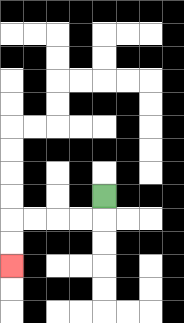{'start': '[4, 8]', 'end': '[0, 11]', 'path_directions': 'D,L,L,L,L,D,D', 'path_coordinates': '[[4, 8], [4, 9], [3, 9], [2, 9], [1, 9], [0, 9], [0, 10], [0, 11]]'}